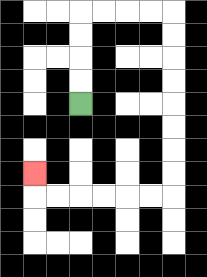{'start': '[3, 4]', 'end': '[1, 7]', 'path_directions': 'U,U,U,U,R,R,R,R,D,D,D,D,D,D,D,D,L,L,L,L,L,L,U', 'path_coordinates': '[[3, 4], [3, 3], [3, 2], [3, 1], [3, 0], [4, 0], [5, 0], [6, 0], [7, 0], [7, 1], [7, 2], [7, 3], [7, 4], [7, 5], [7, 6], [7, 7], [7, 8], [6, 8], [5, 8], [4, 8], [3, 8], [2, 8], [1, 8], [1, 7]]'}